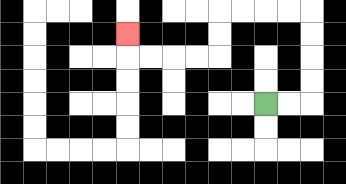{'start': '[11, 4]', 'end': '[5, 1]', 'path_directions': 'R,R,U,U,U,U,L,L,L,L,D,D,L,L,L,L,U', 'path_coordinates': '[[11, 4], [12, 4], [13, 4], [13, 3], [13, 2], [13, 1], [13, 0], [12, 0], [11, 0], [10, 0], [9, 0], [9, 1], [9, 2], [8, 2], [7, 2], [6, 2], [5, 2], [5, 1]]'}